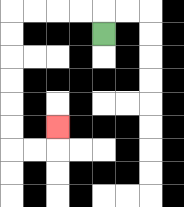{'start': '[4, 1]', 'end': '[2, 5]', 'path_directions': 'U,L,L,L,L,D,D,D,D,D,D,R,R,U', 'path_coordinates': '[[4, 1], [4, 0], [3, 0], [2, 0], [1, 0], [0, 0], [0, 1], [0, 2], [0, 3], [0, 4], [0, 5], [0, 6], [1, 6], [2, 6], [2, 5]]'}